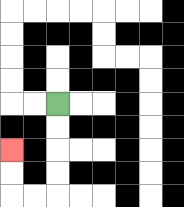{'start': '[2, 4]', 'end': '[0, 6]', 'path_directions': 'D,D,D,D,L,L,U,U', 'path_coordinates': '[[2, 4], [2, 5], [2, 6], [2, 7], [2, 8], [1, 8], [0, 8], [0, 7], [0, 6]]'}